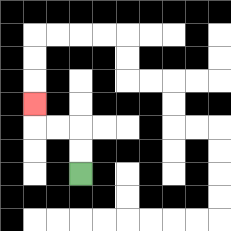{'start': '[3, 7]', 'end': '[1, 4]', 'path_directions': 'U,U,L,L,U', 'path_coordinates': '[[3, 7], [3, 6], [3, 5], [2, 5], [1, 5], [1, 4]]'}